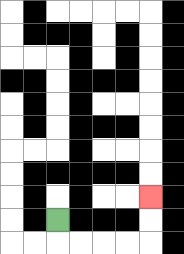{'start': '[2, 9]', 'end': '[6, 8]', 'path_directions': 'D,R,R,R,R,U,U', 'path_coordinates': '[[2, 9], [2, 10], [3, 10], [4, 10], [5, 10], [6, 10], [6, 9], [6, 8]]'}